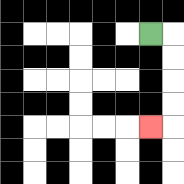{'start': '[6, 1]', 'end': '[6, 5]', 'path_directions': 'R,D,D,D,D,L', 'path_coordinates': '[[6, 1], [7, 1], [7, 2], [7, 3], [7, 4], [7, 5], [6, 5]]'}